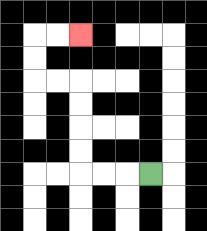{'start': '[6, 7]', 'end': '[3, 1]', 'path_directions': 'L,L,L,U,U,U,U,L,L,U,U,R,R', 'path_coordinates': '[[6, 7], [5, 7], [4, 7], [3, 7], [3, 6], [3, 5], [3, 4], [3, 3], [2, 3], [1, 3], [1, 2], [1, 1], [2, 1], [3, 1]]'}